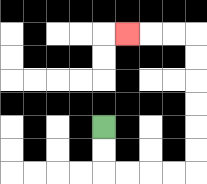{'start': '[4, 5]', 'end': '[5, 1]', 'path_directions': 'D,D,R,R,R,R,U,U,U,U,U,U,L,L,L', 'path_coordinates': '[[4, 5], [4, 6], [4, 7], [5, 7], [6, 7], [7, 7], [8, 7], [8, 6], [8, 5], [8, 4], [8, 3], [8, 2], [8, 1], [7, 1], [6, 1], [5, 1]]'}